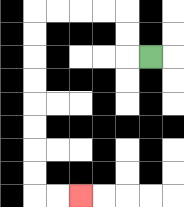{'start': '[6, 2]', 'end': '[3, 8]', 'path_directions': 'L,U,U,L,L,L,L,D,D,D,D,D,D,D,D,R,R', 'path_coordinates': '[[6, 2], [5, 2], [5, 1], [5, 0], [4, 0], [3, 0], [2, 0], [1, 0], [1, 1], [1, 2], [1, 3], [1, 4], [1, 5], [1, 6], [1, 7], [1, 8], [2, 8], [3, 8]]'}